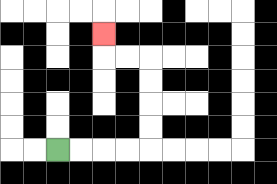{'start': '[2, 6]', 'end': '[4, 1]', 'path_directions': 'R,R,R,R,U,U,U,U,L,L,U', 'path_coordinates': '[[2, 6], [3, 6], [4, 6], [5, 6], [6, 6], [6, 5], [6, 4], [6, 3], [6, 2], [5, 2], [4, 2], [4, 1]]'}